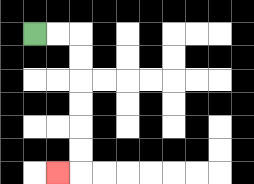{'start': '[1, 1]', 'end': '[2, 7]', 'path_directions': 'R,R,D,D,D,D,D,D,L', 'path_coordinates': '[[1, 1], [2, 1], [3, 1], [3, 2], [3, 3], [3, 4], [3, 5], [3, 6], [3, 7], [2, 7]]'}